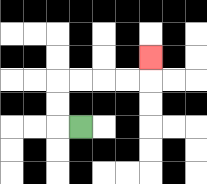{'start': '[3, 5]', 'end': '[6, 2]', 'path_directions': 'L,U,U,R,R,R,R,U', 'path_coordinates': '[[3, 5], [2, 5], [2, 4], [2, 3], [3, 3], [4, 3], [5, 3], [6, 3], [6, 2]]'}